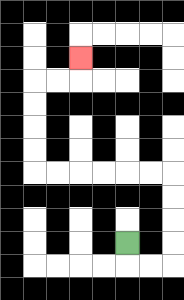{'start': '[5, 10]', 'end': '[3, 2]', 'path_directions': 'D,R,R,U,U,U,U,L,L,L,L,L,L,U,U,U,U,R,R,U', 'path_coordinates': '[[5, 10], [5, 11], [6, 11], [7, 11], [7, 10], [7, 9], [7, 8], [7, 7], [6, 7], [5, 7], [4, 7], [3, 7], [2, 7], [1, 7], [1, 6], [1, 5], [1, 4], [1, 3], [2, 3], [3, 3], [3, 2]]'}